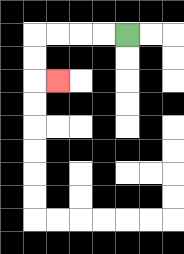{'start': '[5, 1]', 'end': '[2, 3]', 'path_directions': 'L,L,L,L,D,D,R', 'path_coordinates': '[[5, 1], [4, 1], [3, 1], [2, 1], [1, 1], [1, 2], [1, 3], [2, 3]]'}